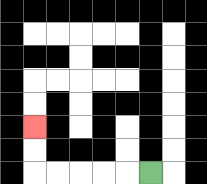{'start': '[6, 7]', 'end': '[1, 5]', 'path_directions': 'L,L,L,L,L,U,U', 'path_coordinates': '[[6, 7], [5, 7], [4, 7], [3, 7], [2, 7], [1, 7], [1, 6], [1, 5]]'}